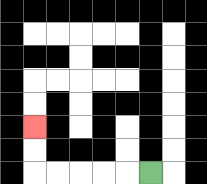{'start': '[6, 7]', 'end': '[1, 5]', 'path_directions': 'L,L,L,L,L,U,U', 'path_coordinates': '[[6, 7], [5, 7], [4, 7], [3, 7], [2, 7], [1, 7], [1, 6], [1, 5]]'}